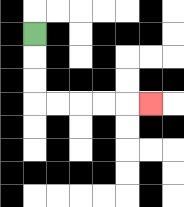{'start': '[1, 1]', 'end': '[6, 4]', 'path_directions': 'D,D,D,R,R,R,R,R', 'path_coordinates': '[[1, 1], [1, 2], [1, 3], [1, 4], [2, 4], [3, 4], [4, 4], [5, 4], [6, 4]]'}